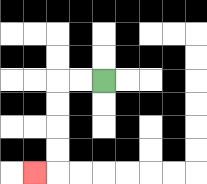{'start': '[4, 3]', 'end': '[1, 7]', 'path_directions': 'L,L,D,D,D,D,L', 'path_coordinates': '[[4, 3], [3, 3], [2, 3], [2, 4], [2, 5], [2, 6], [2, 7], [1, 7]]'}